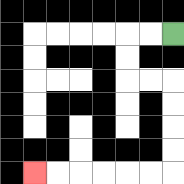{'start': '[7, 1]', 'end': '[1, 7]', 'path_directions': 'L,L,D,D,R,R,D,D,D,D,L,L,L,L,L,L', 'path_coordinates': '[[7, 1], [6, 1], [5, 1], [5, 2], [5, 3], [6, 3], [7, 3], [7, 4], [7, 5], [7, 6], [7, 7], [6, 7], [5, 7], [4, 7], [3, 7], [2, 7], [1, 7]]'}